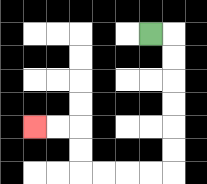{'start': '[6, 1]', 'end': '[1, 5]', 'path_directions': 'R,D,D,D,D,D,D,L,L,L,L,U,U,L,L', 'path_coordinates': '[[6, 1], [7, 1], [7, 2], [7, 3], [7, 4], [7, 5], [7, 6], [7, 7], [6, 7], [5, 7], [4, 7], [3, 7], [3, 6], [3, 5], [2, 5], [1, 5]]'}